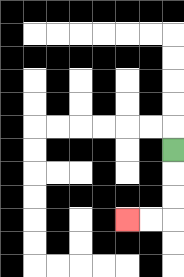{'start': '[7, 6]', 'end': '[5, 9]', 'path_directions': 'D,D,D,L,L', 'path_coordinates': '[[7, 6], [7, 7], [7, 8], [7, 9], [6, 9], [5, 9]]'}